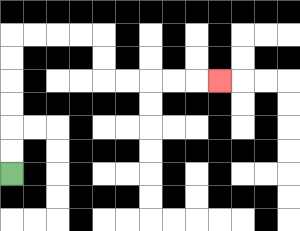{'start': '[0, 7]', 'end': '[9, 3]', 'path_directions': 'U,U,U,U,U,U,R,R,R,R,D,D,R,R,R,R,R', 'path_coordinates': '[[0, 7], [0, 6], [0, 5], [0, 4], [0, 3], [0, 2], [0, 1], [1, 1], [2, 1], [3, 1], [4, 1], [4, 2], [4, 3], [5, 3], [6, 3], [7, 3], [8, 3], [9, 3]]'}